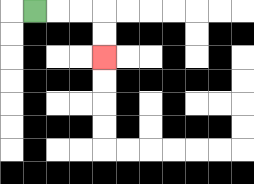{'start': '[1, 0]', 'end': '[4, 2]', 'path_directions': 'R,R,R,D,D', 'path_coordinates': '[[1, 0], [2, 0], [3, 0], [4, 0], [4, 1], [4, 2]]'}